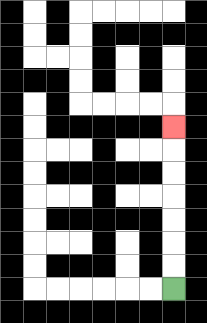{'start': '[7, 12]', 'end': '[7, 5]', 'path_directions': 'U,U,U,U,U,U,U', 'path_coordinates': '[[7, 12], [7, 11], [7, 10], [7, 9], [7, 8], [7, 7], [7, 6], [7, 5]]'}